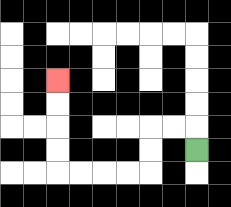{'start': '[8, 6]', 'end': '[2, 3]', 'path_directions': 'U,L,L,D,D,L,L,L,L,U,U,U,U', 'path_coordinates': '[[8, 6], [8, 5], [7, 5], [6, 5], [6, 6], [6, 7], [5, 7], [4, 7], [3, 7], [2, 7], [2, 6], [2, 5], [2, 4], [2, 3]]'}